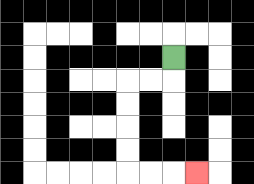{'start': '[7, 2]', 'end': '[8, 7]', 'path_directions': 'D,L,L,D,D,D,D,R,R,R', 'path_coordinates': '[[7, 2], [7, 3], [6, 3], [5, 3], [5, 4], [5, 5], [5, 6], [5, 7], [6, 7], [7, 7], [8, 7]]'}